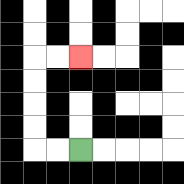{'start': '[3, 6]', 'end': '[3, 2]', 'path_directions': 'L,L,U,U,U,U,R,R', 'path_coordinates': '[[3, 6], [2, 6], [1, 6], [1, 5], [1, 4], [1, 3], [1, 2], [2, 2], [3, 2]]'}